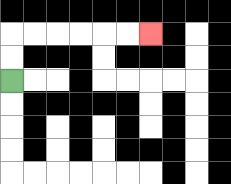{'start': '[0, 3]', 'end': '[6, 1]', 'path_directions': 'U,U,R,R,R,R,R,R', 'path_coordinates': '[[0, 3], [0, 2], [0, 1], [1, 1], [2, 1], [3, 1], [4, 1], [5, 1], [6, 1]]'}